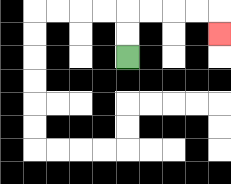{'start': '[5, 2]', 'end': '[9, 1]', 'path_directions': 'U,U,R,R,R,R,D', 'path_coordinates': '[[5, 2], [5, 1], [5, 0], [6, 0], [7, 0], [8, 0], [9, 0], [9, 1]]'}